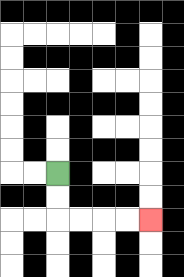{'start': '[2, 7]', 'end': '[6, 9]', 'path_directions': 'D,D,R,R,R,R', 'path_coordinates': '[[2, 7], [2, 8], [2, 9], [3, 9], [4, 9], [5, 9], [6, 9]]'}